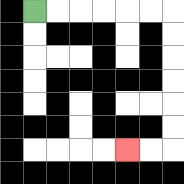{'start': '[1, 0]', 'end': '[5, 6]', 'path_directions': 'R,R,R,R,R,R,D,D,D,D,D,D,L,L', 'path_coordinates': '[[1, 0], [2, 0], [3, 0], [4, 0], [5, 0], [6, 0], [7, 0], [7, 1], [7, 2], [7, 3], [7, 4], [7, 5], [7, 6], [6, 6], [5, 6]]'}